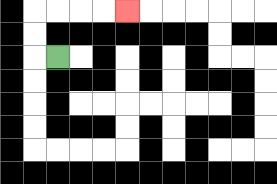{'start': '[2, 2]', 'end': '[5, 0]', 'path_directions': 'L,U,U,R,R,R,R', 'path_coordinates': '[[2, 2], [1, 2], [1, 1], [1, 0], [2, 0], [3, 0], [4, 0], [5, 0]]'}